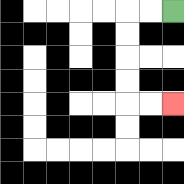{'start': '[7, 0]', 'end': '[7, 4]', 'path_directions': 'L,L,D,D,D,D,R,R', 'path_coordinates': '[[7, 0], [6, 0], [5, 0], [5, 1], [5, 2], [5, 3], [5, 4], [6, 4], [7, 4]]'}